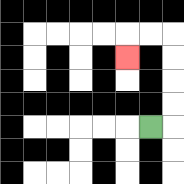{'start': '[6, 5]', 'end': '[5, 2]', 'path_directions': 'R,U,U,U,U,L,L,D', 'path_coordinates': '[[6, 5], [7, 5], [7, 4], [7, 3], [7, 2], [7, 1], [6, 1], [5, 1], [5, 2]]'}